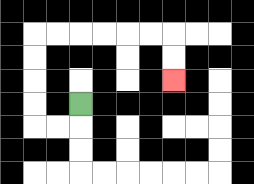{'start': '[3, 4]', 'end': '[7, 3]', 'path_directions': 'D,L,L,U,U,U,U,R,R,R,R,R,R,D,D', 'path_coordinates': '[[3, 4], [3, 5], [2, 5], [1, 5], [1, 4], [1, 3], [1, 2], [1, 1], [2, 1], [3, 1], [4, 1], [5, 1], [6, 1], [7, 1], [7, 2], [7, 3]]'}